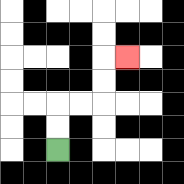{'start': '[2, 6]', 'end': '[5, 2]', 'path_directions': 'U,U,R,R,U,U,R', 'path_coordinates': '[[2, 6], [2, 5], [2, 4], [3, 4], [4, 4], [4, 3], [4, 2], [5, 2]]'}